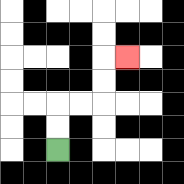{'start': '[2, 6]', 'end': '[5, 2]', 'path_directions': 'U,U,R,R,U,U,R', 'path_coordinates': '[[2, 6], [2, 5], [2, 4], [3, 4], [4, 4], [4, 3], [4, 2], [5, 2]]'}